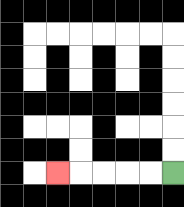{'start': '[7, 7]', 'end': '[2, 7]', 'path_directions': 'L,L,L,L,L', 'path_coordinates': '[[7, 7], [6, 7], [5, 7], [4, 7], [3, 7], [2, 7]]'}